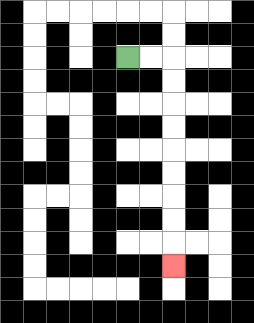{'start': '[5, 2]', 'end': '[7, 11]', 'path_directions': 'R,R,D,D,D,D,D,D,D,D,D', 'path_coordinates': '[[5, 2], [6, 2], [7, 2], [7, 3], [7, 4], [7, 5], [7, 6], [7, 7], [7, 8], [7, 9], [7, 10], [7, 11]]'}